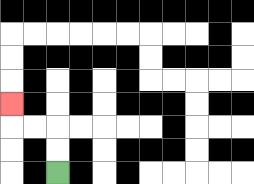{'start': '[2, 7]', 'end': '[0, 4]', 'path_directions': 'U,U,L,L,U', 'path_coordinates': '[[2, 7], [2, 6], [2, 5], [1, 5], [0, 5], [0, 4]]'}